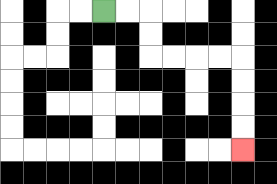{'start': '[4, 0]', 'end': '[10, 6]', 'path_directions': 'R,R,D,D,R,R,R,R,D,D,D,D', 'path_coordinates': '[[4, 0], [5, 0], [6, 0], [6, 1], [6, 2], [7, 2], [8, 2], [9, 2], [10, 2], [10, 3], [10, 4], [10, 5], [10, 6]]'}